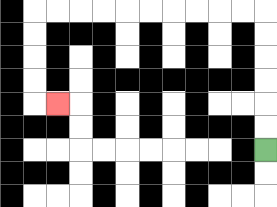{'start': '[11, 6]', 'end': '[2, 4]', 'path_directions': 'U,U,U,U,U,U,L,L,L,L,L,L,L,L,L,L,D,D,D,D,R', 'path_coordinates': '[[11, 6], [11, 5], [11, 4], [11, 3], [11, 2], [11, 1], [11, 0], [10, 0], [9, 0], [8, 0], [7, 0], [6, 0], [5, 0], [4, 0], [3, 0], [2, 0], [1, 0], [1, 1], [1, 2], [1, 3], [1, 4], [2, 4]]'}